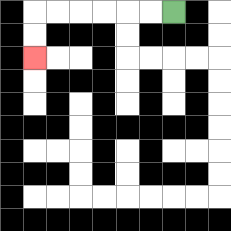{'start': '[7, 0]', 'end': '[1, 2]', 'path_directions': 'L,L,L,L,L,L,D,D', 'path_coordinates': '[[7, 0], [6, 0], [5, 0], [4, 0], [3, 0], [2, 0], [1, 0], [1, 1], [1, 2]]'}